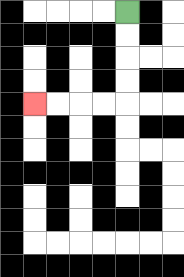{'start': '[5, 0]', 'end': '[1, 4]', 'path_directions': 'D,D,D,D,L,L,L,L', 'path_coordinates': '[[5, 0], [5, 1], [5, 2], [5, 3], [5, 4], [4, 4], [3, 4], [2, 4], [1, 4]]'}